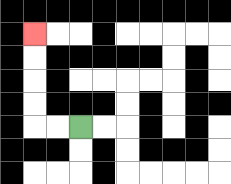{'start': '[3, 5]', 'end': '[1, 1]', 'path_directions': 'L,L,U,U,U,U', 'path_coordinates': '[[3, 5], [2, 5], [1, 5], [1, 4], [1, 3], [1, 2], [1, 1]]'}